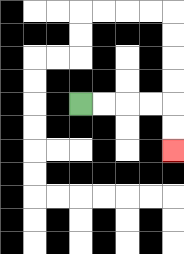{'start': '[3, 4]', 'end': '[7, 6]', 'path_directions': 'R,R,R,R,D,D', 'path_coordinates': '[[3, 4], [4, 4], [5, 4], [6, 4], [7, 4], [7, 5], [7, 6]]'}